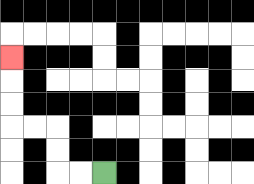{'start': '[4, 7]', 'end': '[0, 2]', 'path_directions': 'L,L,U,U,L,L,U,U,U', 'path_coordinates': '[[4, 7], [3, 7], [2, 7], [2, 6], [2, 5], [1, 5], [0, 5], [0, 4], [0, 3], [0, 2]]'}